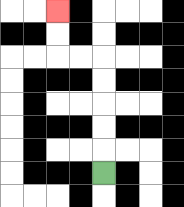{'start': '[4, 7]', 'end': '[2, 0]', 'path_directions': 'U,U,U,U,U,L,L,U,U', 'path_coordinates': '[[4, 7], [4, 6], [4, 5], [4, 4], [4, 3], [4, 2], [3, 2], [2, 2], [2, 1], [2, 0]]'}